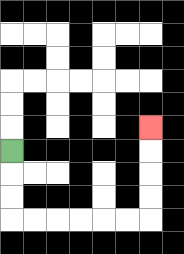{'start': '[0, 6]', 'end': '[6, 5]', 'path_directions': 'D,D,D,R,R,R,R,R,R,U,U,U,U', 'path_coordinates': '[[0, 6], [0, 7], [0, 8], [0, 9], [1, 9], [2, 9], [3, 9], [4, 9], [5, 9], [6, 9], [6, 8], [6, 7], [6, 6], [6, 5]]'}